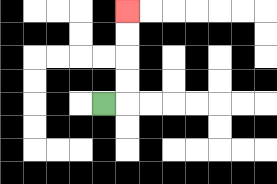{'start': '[4, 4]', 'end': '[5, 0]', 'path_directions': 'R,U,U,U,U', 'path_coordinates': '[[4, 4], [5, 4], [5, 3], [5, 2], [5, 1], [5, 0]]'}